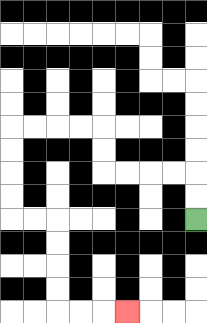{'start': '[8, 9]', 'end': '[5, 13]', 'path_directions': 'U,U,L,L,L,L,U,U,L,L,L,L,D,D,D,D,R,R,D,D,D,D,R,R,R', 'path_coordinates': '[[8, 9], [8, 8], [8, 7], [7, 7], [6, 7], [5, 7], [4, 7], [4, 6], [4, 5], [3, 5], [2, 5], [1, 5], [0, 5], [0, 6], [0, 7], [0, 8], [0, 9], [1, 9], [2, 9], [2, 10], [2, 11], [2, 12], [2, 13], [3, 13], [4, 13], [5, 13]]'}